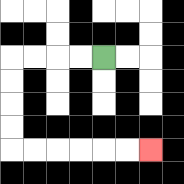{'start': '[4, 2]', 'end': '[6, 6]', 'path_directions': 'L,L,L,L,D,D,D,D,R,R,R,R,R,R', 'path_coordinates': '[[4, 2], [3, 2], [2, 2], [1, 2], [0, 2], [0, 3], [0, 4], [0, 5], [0, 6], [1, 6], [2, 6], [3, 6], [4, 6], [5, 6], [6, 6]]'}